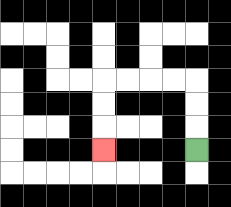{'start': '[8, 6]', 'end': '[4, 6]', 'path_directions': 'U,U,U,L,L,L,L,D,D,D', 'path_coordinates': '[[8, 6], [8, 5], [8, 4], [8, 3], [7, 3], [6, 3], [5, 3], [4, 3], [4, 4], [4, 5], [4, 6]]'}